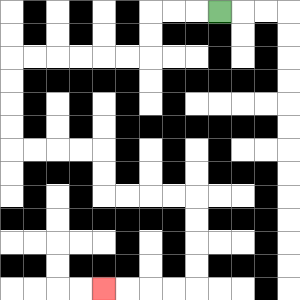{'start': '[9, 0]', 'end': '[4, 12]', 'path_directions': 'L,L,L,D,D,L,L,L,L,L,L,D,D,D,D,R,R,R,R,D,D,R,R,R,R,D,D,D,D,L,L,L,L', 'path_coordinates': '[[9, 0], [8, 0], [7, 0], [6, 0], [6, 1], [6, 2], [5, 2], [4, 2], [3, 2], [2, 2], [1, 2], [0, 2], [0, 3], [0, 4], [0, 5], [0, 6], [1, 6], [2, 6], [3, 6], [4, 6], [4, 7], [4, 8], [5, 8], [6, 8], [7, 8], [8, 8], [8, 9], [8, 10], [8, 11], [8, 12], [7, 12], [6, 12], [5, 12], [4, 12]]'}